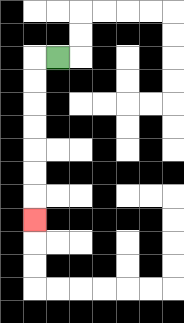{'start': '[2, 2]', 'end': '[1, 9]', 'path_directions': 'L,D,D,D,D,D,D,D', 'path_coordinates': '[[2, 2], [1, 2], [1, 3], [1, 4], [1, 5], [1, 6], [1, 7], [1, 8], [1, 9]]'}